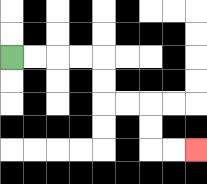{'start': '[0, 2]', 'end': '[8, 6]', 'path_directions': 'R,R,R,R,D,D,R,R,D,D,R,R', 'path_coordinates': '[[0, 2], [1, 2], [2, 2], [3, 2], [4, 2], [4, 3], [4, 4], [5, 4], [6, 4], [6, 5], [6, 6], [7, 6], [8, 6]]'}